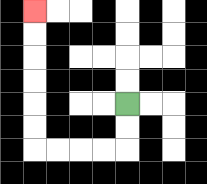{'start': '[5, 4]', 'end': '[1, 0]', 'path_directions': 'D,D,L,L,L,L,U,U,U,U,U,U', 'path_coordinates': '[[5, 4], [5, 5], [5, 6], [4, 6], [3, 6], [2, 6], [1, 6], [1, 5], [1, 4], [1, 3], [1, 2], [1, 1], [1, 0]]'}